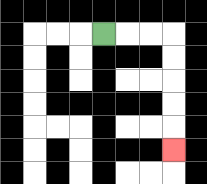{'start': '[4, 1]', 'end': '[7, 6]', 'path_directions': 'R,R,R,D,D,D,D,D', 'path_coordinates': '[[4, 1], [5, 1], [6, 1], [7, 1], [7, 2], [7, 3], [7, 4], [7, 5], [7, 6]]'}